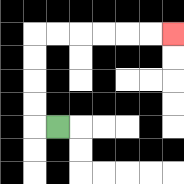{'start': '[2, 5]', 'end': '[7, 1]', 'path_directions': 'L,U,U,U,U,R,R,R,R,R,R', 'path_coordinates': '[[2, 5], [1, 5], [1, 4], [1, 3], [1, 2], [1, 1], [2, 1], [3, 1], [4, 1], [5, 1], [6, 1], [7, 1]]'}